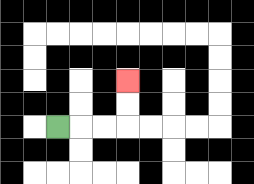{'start': '[2, 5]', 'end': '[5, 3]', 'path_directions': 'R,R,R,U,U', 'path_coordinates': '[[2, 5], [3, 5], [4, 5], [5, 5], [5, 4], [5, 3]]'}